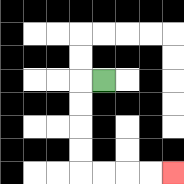{'start': '[4, 3]', 'end': '[7, 7]', 'path_directions': 'L,D,D,D,D,R,R,R,R', 'path_coordinates': '[[4, 3], [3, 3], [3, 4], [3, 5], [3, 6], [3, 7], [4, 7], [5, 7], [6, 7], [7, 7]]'}